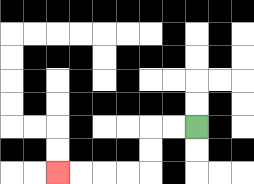{'start': '[8, 5]', 'end': '[2, 7]', 'path_directions': 'L,L,D,D,L,L,L,L', 'path_coordinates': '[[8, 5], [7, 5], [6, 5], [6, 6], [6, 7], [5, 7], [4, 7], [3, 7], [2, 7]]'}